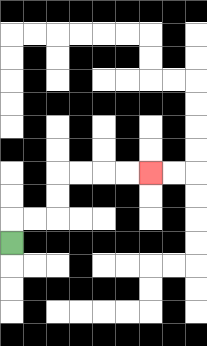{'start': '[0, 10]', 'end': '[6, 7]', 'path_directions': 'U,R,R,U,U,R,R,R,R', 'path_coordinates': '[[0, 10], [0, 9], [1, 9], [2, 9], [2, 8], [2, 7], [3, 7], [4, 7], [5, 7], [6, 7]]'}